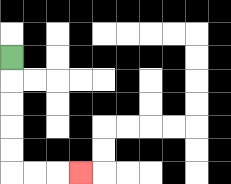{'start': '[0, 2]', 'end': '[3, 7]', 'path_directions': 'D,D,D,D,D,R,R,R', 'path_coordinates': '[[0, 2], [0, 3], [0, 4], [0, 5], [0, 6], [0, 7], [1, 7], [2, 7], [3, 7]]'}